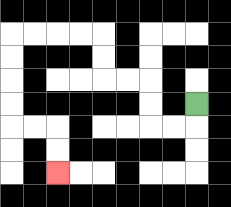{'start': '[8, 4]', 'end': '[2, 7]', 'path_directions': 'D,L,L,U,U,L,L,U,U,L,L,L,L,D,D,D,D,R,R,D,D', 'path_coordinates': '[[8, 4], [8, 5], [7, 5], [6, 5], [6, 4], [6, 3], [5, 3], [4, 3], [4, 2], [4, 1], [3, 1], [2, 1], [1, 1], [0, 1], [0, 2], [0, 3], [0, 4], [0, 5], [1, 5], [2, 5], [2, 6], [2, 7]]'}